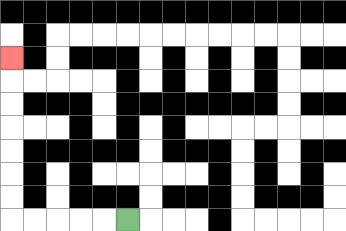{'start': '[5, 9]', 'end': '[0, 2]', 'path_directions': 'L,L,L,L,L,U,U,U,U,U,U,U', 'path_coordinates': '[[5, 9], [4, 9], [3, 9], [2, 9], [1, 9], [0, 9], [0, 8], [0, 7], [0, 6], [0, 5], [0, 4], [0, 3], [0, 2]]'}